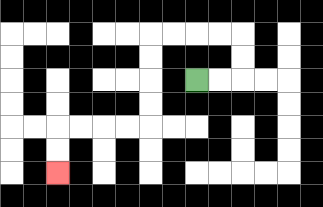{'start': '[8, 3]', 'end': '[2, 7]', 'path_directions': 'R,R,U,U,L,L,L,L,D,D,D,D,L,L,L,L,D,D', 'path_coordinates': '[[8, 3], [9, 3], [10, 3], [10, 2], [10, 1], [9, 1], [8, 1], [7, 1], [6, 1], [6, 2], [6, 3], [6, 4], [6, 5], [5, 5], [4, 5], [3, 5], [2, 5], [2, 6], [2, 7]]'}